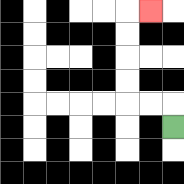{'start': '[7, 5]', 'end': '[6, 0]', 'path_directions': 'U,L,L,U,U,U,U,R', 'path_coordinates': '[[7, 5], [7, 4], [6, 4], [5, 4], [5, 3], [5, 2], [5, 1], [5, 0], [6, 0]]'}